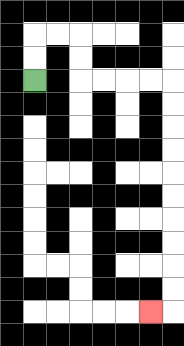{'start': '[1, 3]', 'end': '[6, 13]', 'path_directions': 'U,U,R,R,D,D,R,R,R,R,D,D,D,D,D,D,D,D,D,D,L', 'path_coordinates': '[[1, 3], [1, 2], [1, 1], [2, 1], [3, 1], [3, 2], [3, 3], [4, 3], [5, 3], [6, 3], [7, 3], [7, 4], [7, 5], [7, 6], [7, 7], [7, 8], [7, 9], [7, 10], [7, 11], [7, 12], [7, 13], [6, 13]]'}